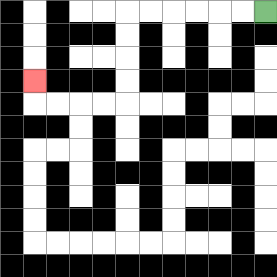{'start': '[11, 0]', 'end': '[1, 3]', 'path_directions': 'L,L,L,L,L,L,D,D,D,D,L,L,L,L,U', 'path_coordinates': '[[11, 0], [10, 0], [9, 0], [8, 0], [7, 0], [6, 0], [5, 0], [5, 1], [5, 2], [5, 3], [5, 4], [4, 4], [3, 4], [2, 4], [1, 4], [1, 3]]'}